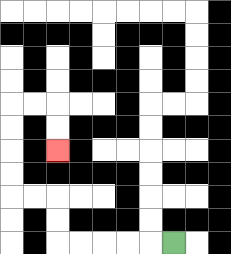{'start': '[7, 10]', 'end': '[2, 6]', 'path_directions': 'L,L,L,L,L,U,U,L,L,U,U,U,U,R,R,D,D', 'path_coordinates': '[[7, 10], [6, 10], [5, 10], [4, 10], [3, 10], [2, 10], [2, 9], [2, 8], [1, 8], [0, 8], [0, 7], [0, 6], [0, 5], [0, 4], [1, 4], [2, 4], [2, 5], [2, 6]]'}